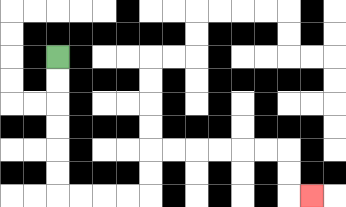{'start': '[2, 2]', 'end': '[13, 8]', 'path_directions': 'D,D,D,D,D,D,R,R,R,R,U,U,R,R,R,R,R,R,D,D,R', 'path_coordinates': '[[2, 2], [2, 3], [2, 4], [2, 5], [2, 6], [2, 7], [2, 8], [3, 8], [4, 8], [5, 8], [6, 8], [6, 7], [6, 6], [7, 6], [8, 6], [9, 6], [10, 6], [11, 6], [12, 6], [12, 7], [12, 8], [13, 8]]'}